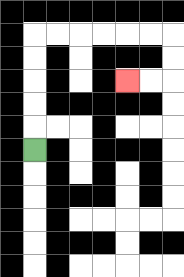{'start': '[1, 6]', 'end': '[5, 3]', 'path_directions': 'U,U,U,U,U,R,R,R,R,R,R,D,D,L,L', 'path_coordinates': '[[1, 6], [1, 5], [1, 4], [1, 3], [1, 2], [1, 1], [2, 1], [3, 1], [4, 1], [5, 1], [6, 1], [7, 1], [7, 2], [7, 3], [6, 3], [5, 3]]'}